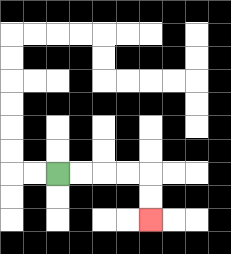{'start': '[2, 7]', 'end': '[6, 9]', 'path_directions': 'R,R,R,R,D,D', 'path_coordinates': '[[2, 7], [3, 7], [4, 7], [5, 7], [6, 7], [6, 8], [6, 9]]'}